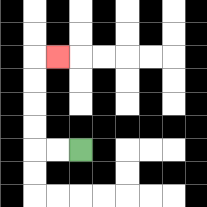{'start': '[3, 6]', 'end': '[2, 2]', 'path_directions': 'L,L,U,U,U,U,R', 'path_coordinates': '[[3, 6], [2, 6], [1, 6], [1, 5], [1, 4], [1, 3], [1, 2], [2, 2]]'}